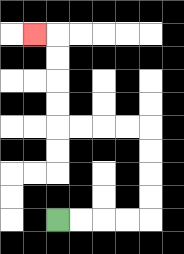{'start': '[2, 9]', 'end': '[1, 1]', 'path_directions': 'R,R,R,R,U,U,U,U,L,L,L,L,U,U,U,U,L', 'path_coordinates': '[[2, 9], [3, 9], [4, 9], [5, 9], [6, 9], [6, 8], [6, 7], [6, 6], [6, 5], [5, 5], [4, 5], [3, 5], [2, 5], [2, 4], [2, 3], [2, 2], [2, 1], [1, 1]]'}